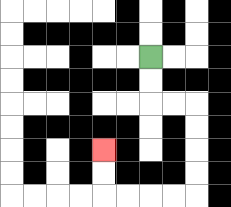{'start': '[6, 2]', 'end': '[4, 6]', 'path_directions': 'D,D,R,R,D,D,D,D,L,L,L,L,U,U', 'path_coordinates': '[[6, 2], [6, 3], [6, 4], [7, 4], [8, 4], [8, 5], [8, 6], [8, 7], [8, 8], [7, 8], [6, 8], [5, 8], [4, 8], [4, 7], [4, 6]]'}